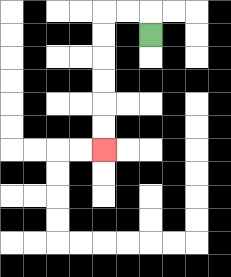{'start': '[6, 1]', 'end': '[4, 6]', 'path_directions': 'U,L,L,D,D,D,D,D,D', 'path_coordinates': '[[6, 1], [6, 0], [5, 0], [4, 0], [4, 1], [4, 2], [4, 3], [4, 4], [4, 5], [4, 6]]'}